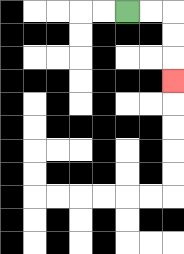{'start': '[5, 0]', 'end': '[7, 3]', 'path_directions': 'R,R,D,D,D', 'path_coordinates': '[[5, 0], [6, 0], [7, 0], [7, 1], [7, 2], [7, 3]]'}